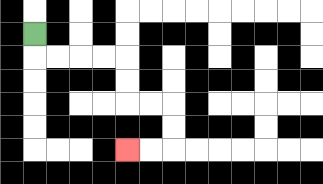{'start': '[1, 1]', 'end': '[5, 6]', 'path_directions': 'D,R,R,R,R,D,D,R,R,D,D,L,L', 'path_coordinates': '[[1, 1], [1, 2], [2, 2], [3, 2], [4, 2], [5, 2], [5, 3], [5, 4], [6, 4], [7, 4], [7, 5], [7, 6], [6, 6], [5, 6]]'}